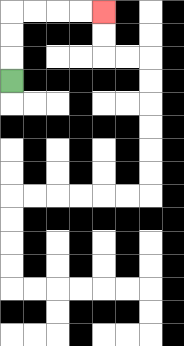{'start': '[0, 3]', 'end': '[4, 0]', 'path_directions': 'U,U,U,R,R,R,R', 'path_coordinates': '[[0, 3], [0, 2], [0, 1], [0, 0], [1, 0], [2, 0], [3, 0], [4, 0]]'}